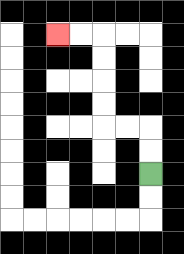{'start': '[6, 7]', 'end': '[2, 1]', 'path_directions': 'U,U,L,L,U,U,U,U,L,L', 'path_coordinates': '[[6, 7], [6, 6], [6, 5], [5, 5], [4, 5], [4, 4], [4, 3], [4, 2], [4, 1], [3, 1], [2, 1]]'}